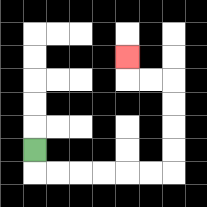{'start': '[1, 6]', 'end': '[5, 2]', 'path_directions': 'D,R,R,R,R,R,R,U,U,U,U,L,L,U', 'path_coordinates': '[[1, 6], [1, 7], [2, 7], [3, 7], [4, 7], [5, 7], [6, 7], [7, 7], [7, 6], [7, 5], [7, 4], [7, 3], [6, 3], [5, 3], [5, 2]]'}